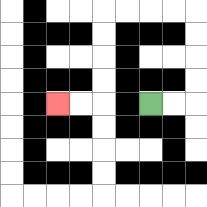{'start': '[6, 4]', 'end': '[2, 4]', 'path_directions': 'R,R,U,U,U,U,L,L,L,L,D,D,D,D,L,L', 'path_coordinates': '[[6, 4], [7, 4], [8, 4], [8, 3], [8, 2], [8, 1], [8, 0], [7, 0], [6, 0], [5, 0], [4, 0], [4, 1], [4, 2], [4, 3], [4, 4], [3, 4], [2, 4]]'}